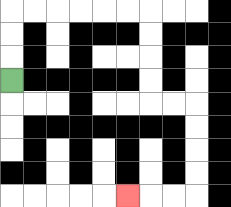{'start': '[0, 3]', 'end': '[5, 8]', 'path_directions': 'U,U,U,R,R,R,R,R,R,D,D,D,D,R,R,D,D,D,D,L,L,L', 'path_coordinates': '[[0, 3], [0, 2], [0, 1], [0, 0], [1, 0], [2, 0], [3, 0], [4, 0], [5, 0], [6, 0], [6, 1], [6, 2], [6, 3], [6, 4], [7, 4], [8, 4], [8, 5], [8, 6], [8, 7], [8, 8], [7, 8], [6, 8], [5, 8]]'}